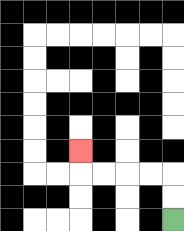{'start': '[7, 9]', 'end': '[3, 6]', 'path_directions': 'U,U,L,L,L,L,U', 'path_coordinates': '[[7, 9], [7, 8], [7, 7], [6, 7], [5, 7], [4, 7], [3, 7], [3, 6]]'}